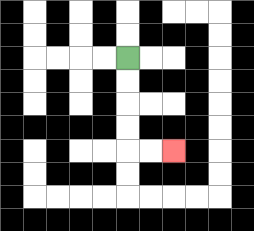{'start': '[5, 2]', 'end': '[7, 6]', 'path_directions': 'D,D,D,D,R,R', 'path_coordinates': '[[5, 2], [5, 3], [5, 4], [5, 5], [5, 6], [6, 6], [7, 6]]'}